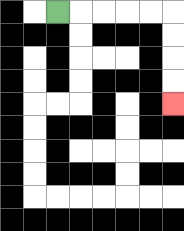{'start': '[2, 0]', 'end': '[7, 4]', 'path_directions': 'R,R,R,R,R,D,D,D,D', 'path_coordinates': '[[2, 0], [3, 0], [4, 0], [5, 0], [6, 0], [7, 0], [7, 1], [7, 2], [7, 3], [7, 4]]'}